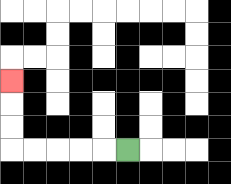{'start': '[5, 6]', 'end': '[0, 3]', 'path_directions': 'L,L,L,L,L,U,U,U', 'path_coordinates': '[[5, 6], [4, 6], [3, 6], [2, 6], [1, 6], [0, 6], [0, 5], [0, 4], [0, 3]]'}